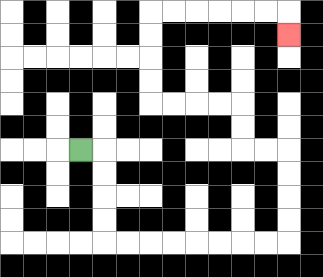{'start': '[3, 6]', 'end': '[12, 1]', 'path_directions': 'R,D,D,D,D,R,R,R,R,R,R,R,R,U,U,U,U,L,L,U,U,L,L,L,L,U,U,U,U,R,R,R,R,R,R,D', 'path_coordinates': '[[3, 6], [4, 6], [4, 7], [4, 8], [4, 9], [4, 10], [5, 10], [6, 10], [7, 10], [8, 10], [9, 10], [10, 10], [11, 10], [12, 10], [12, 9], [12, 8], [12, 7], [12, 6], [11, 6], [10, 6], [10, 5], [10, 4], [9, 4], [8, 4], [7, 4], [6, 4], [6, 3], [6, 2], [6, 1], [6, 0], [7, 0], [8, 0], [9, 0], [10, 0], [11, 0], [12, 0], [12, 1]]'}